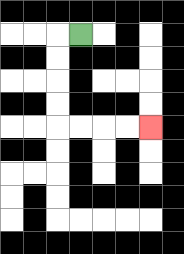{'start': '[3, 1]', 'end': '[6, 5]', 'path_directions': 'L,D,D,D,D,R,R,R,R', 'path_coordinates': '[[3, 1], [2, 1], [2, 2], [2, 3], [2, 4], [2, 5], [3, 5], [4, 5], [5, 5], [6, 5]]'}